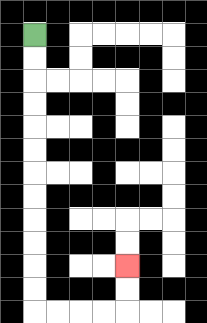{'start': '[1, 1]', 'end': '[5, 11]', 'path_directions': 'D,D,D,D,D,D,D,D,D,D,D,D,R,R,R,R,U,U', 'path_coordinates': '[[1, 1], [1, 2], [1, 3], [1, 4], [1, 5], [1, 6], [1, 7], [1, 8], [1, 9], [1, 10], [1, 11], [1, 12], [1, 13], [2, 13], [3, 13], [4, 13], [5, 13], [5, 12], [5, 11]]'}